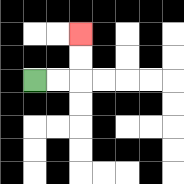{'start': '[1, 3]', 'end': '[3, 1]', 'path_directions': 'R,R,U,U', 'path_coordinates': '[[1, 3], [2, 3], [3, 3], [3, 2], [3, 1]]'}